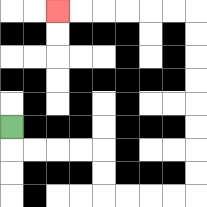{'start': '[0, 5]', 'end': '[2, 0]', 'path_directions': 'D,R,R,R,R,D,D,R,R,R,R,U,U,U,U,U,U,U,U,L,L,L,L,L,L', 'path_coordinates': '[[0, 5], [0, 6], [1, 6], [2, 6], [3, 6], [4, 6], [4, 7], [4, 8], [5, 8], [6, 8], [7, 8], [8, 8], [8, 7], [8, 6], [8, 5], [8, 4], [8, 3], [8, 2], [8, 1], [8, 0], [7, 0], [6, 0], [5, 0], [4, 0], [3, 0], [2, 0]]'}